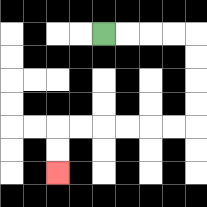{'start': '[4, 1]', 'end': '[2, 7]', 'path_directions': 'R,R,R,R,D,D,D,D,L,L,L,L,L,L,D,D', 'path_coordinates': '[[4, 1], [5, 1], [6, 1], [7, 1], [8, 1], [8, 2], [8, 3], [8, 4], [8, 5], [7, 5], [6, 5], [5, 5], [4, 5], [3, 5], [2, 5], [2, 6], [2, 7]]'}